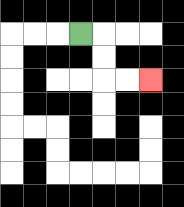{'start': '[3, 1]', 'end': '[6, 3]', 'path_directions': 'R,D,D,R,R', 'path_coordinates': '[[3, 1], [4, 1], [4, 2], [4, 3], [5, 3], [6, 3]]'}